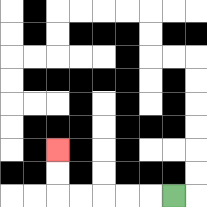{'start': '[7, 8]', 'end': '[2, 6]', 'path_directions': 'L,L,L,L,L,U,U', 'path_coordinates': '[[7, 8], [6, 8], [5, 8], [4, 8], [3, 8], [2, 8], [2, 7], [2, 6]]'}